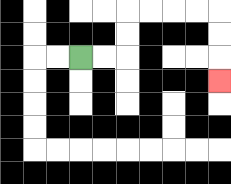{'start': '[3, 2]', 'end': '[9, 3]', 'path_directions': 'R,R,U,U,R,R,R,R,D,D,D', 'path_coordinates': '[[3, 2], [4, 2], [5, 2], [5, 1], [5, 0], [6, 0], [7, 0], [8, 0], [9, 0], [9, 1], [9, 2], [9, 3]]'}